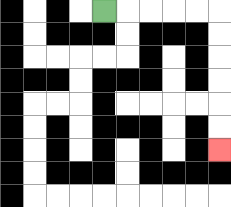{'start': '[4, 0]', 'end': '[9, 6]', 'path_directions': 'R,R,R,R,R,D,D,D,D,D,D', 'path_coordinates': '[[4, 0], [5, 0], [6, 0], [7, 0], [8, 0], [9, 0], [9, 1], [9, 2], [9, 3], [9, 4], [9, 5], [9, 6]]'}